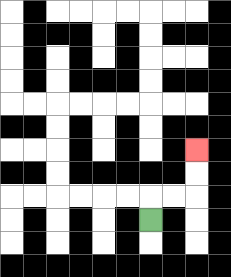{'start': '[6, 9]', 'end': '[8, 6]', 'path_directions': 'U,R,R,U,U', 'path_coordinates': '[[6, 9], [6, 8], [7, 8], [8, 8], [8, 7], [8, 6]]'}